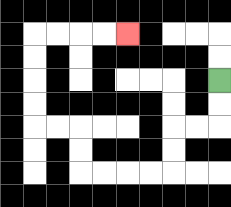{'start': '[9, 3]', 'end': '[5, 1]', 'path_directions': 'D,D,L,L,D,D,L,L,L,L,U,U,L,L,U,U,U,U,R,R,R,R', 'path_coordinates': '[[9, 3], [9, 4], [9, 5], [8, 5], [7, 5], [7, 6], [7, 7], [6, 7], [5, 7], [4, 7], [3, 7], [3, 6], [3, 5], [2, 5], [1, 5], [1, 4], [1, 3], [1, 2], [1, 1], [2, 1], [3, 1], [4, 1], [5, 1]]'}